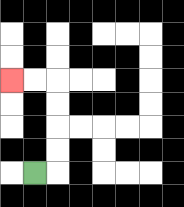{'start': '[1, 7]', 'end': '[0, 3]', 'path_directions': 'R,U,U,U,U,L,L', 'path_coordinates': '[[1, 7], [2, 7], [2, 6], [2, 5], [2, 4], [2, 3], [1, 3], [0, 3]]'}